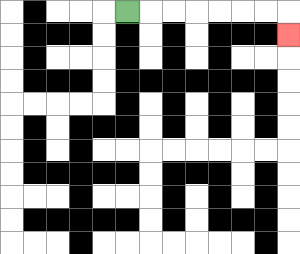{'start': '[5, 0]', 'end': '[12, 1]', 'path_directions': 'R,R,R,R,R,R,R,D', 'path_coordinates': '[[5, 0], [6, 0], [7, 0], [8, 0], [9, 0], [10, 0], [11, 0], [12, 0], [12, 1]]'}